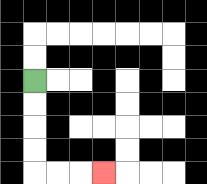{'start': '[1, 3]', 'end': '[4, 7]', 'path_directions': 'D,D,D,D,R,R,R', 'path_coordinates': '[[1, 3], [1, 4], [1, 5], [1, 6], [1, 7], [2, 7], [3, 7], [4, 7]]'}